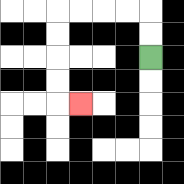{'start': '[6, 2]', 'end': '[3, 4]', 'path_directions': 'U,U,L,L,L,L,D,D,D,D,R', 'path_coordinates': '[[6, 2], [6, 1], [6, 0], [5, 0], [4, 0], [3, 0], [2, 0], [2, 1], [2, 2], [2, 3], [2, 4], [3, 4]]'}